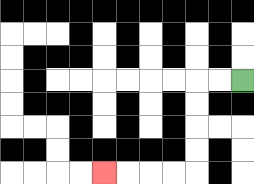{'start': '[10, 3]', 'end': '[4, 7]', 'path_directions': 'L,L,D,D,D,D,L,L,L,L', 'path_coordinates': '[[10, 3], [9, 3], [8, 3], [8, 4], [8, 5], [8, 6], [8, 7], [7, 7], [6, 7], [5, 7], [4, 7]]'}